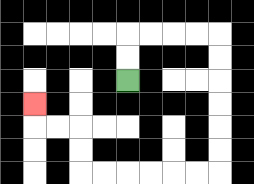{'start': '[5, 3]', 'end': '[1, 4]', 'path_directions': 'U,U,R,R,R,R,D,D,D,D,D,D,L,L,L,L,L,L,U,U,L,L,U', 'path_coordinates': '[[5, 3], [5, 2], [5, 1], [6, 1], [7, 1], [8, 1], [9, 1], [9, 2], [9, 3], [9, 4], [9, 5], [9, 6], [9, 7], [8, 7], [7, 7], [6, 7], [5, 7], [4, 7], [3, 7], [3, 6], [3, 5], [2, 5], [1, 5], [1, 4]]'}